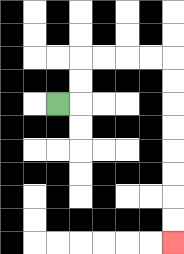{'start': '[2, 4]', 'end': '[7, 10]', 'path_directions': 'R,U,U,R,R,R,R,D,D,D,D,D,D,D,D', 'path_coordinates': '[[2, 4], [3, 4], [3, 3], [3, 2], [4, 2], [5, 2], [6, 2], [7, 2], [7, 3], [7, 4], [7, 5], [7, 6], [7, 7], [7, 8], [7, 9], [7, 10]]'}